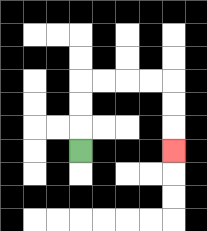{'start': '[3, 6]', 'end': '[7, 6]', 'path_directions': 'U,U,U,R,R,R,R,D,D,D', 'path_coordinates': '[[3, 6], [3, 5], [3, 4], [3, 3], [4, 3], [5, 3], [6, 3], [7, 3], [7, 4], [7, 5], [7, 6]]'}